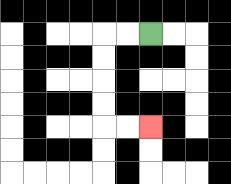{'start': '[6, 1]', 'end': '[6, 5]', 'path_directions': 'L,L,D,D,D,D,R,R', 'path_coordinates': '[[6, 1], [5, 1], [4, 1], [4, 2], [4, 3], [4, 4], [4, 5], [5, 5], [6, 5]]'}